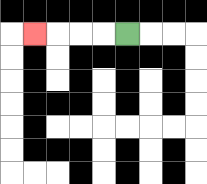{'start': '[5, 1]', 'end': '[1, 1]', 'path_directions': 'L,L,L,L', 'path_coordinates': '[[5, 1], [4, 1], [3, 1], [2, 1], [1, 1]]'}